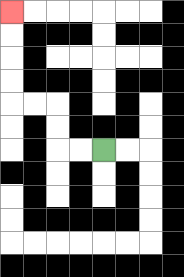{'start': '[4, 6]', 'end': '[0, 0]', 'path_directions': 'L,L,U,U,L,L,U,U,U,U', 'path_coordinates': '[[4, 6], [3, 6], [2, 6], [2, 5], [2, 4], [1, 4], [0, 4], [0, 3], [0, 2], [0, 1], [0, 0]]'}